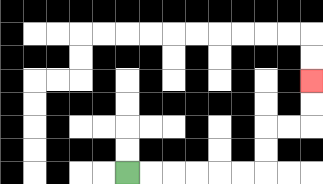{'start': '[5, 7]', 'end': '[13, 3]', 'path_directions': 'R,R,R,R,R,R,U,U,R,R,U,U', 'path_coordinates': '[[5, 7], [6, 7], [7, 7], [8, 7], [9, 7], [10, 7], [11, 7], [11, 6], [11, 5], [12, 5], [13, 5], [13, 4], [13, 3]]'}